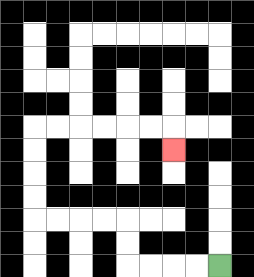{'start': '[9, 11]', 'end': '[7, 6]', 'path_directions': 'L,L,L,L,U,U,L,L,L,L,U,U,U,U,R,R,R,R,R,R,D', 'path_coordinates': '[[9, 11], [8, 11], [7, 11], [6, 11], [5, 11], [5, 10], [5, 9], [4, 9], [3, 9], [2, 9], [1, 9], [1, 8], [1, 7], [1, 6], [1, 5], [2, 5], [3, 5], [4, 5], [5, 5], [6, 5], [7, 5], [7, 6]]'}